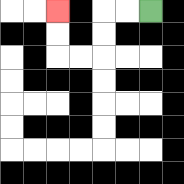{'start': '[6, 0]', 'end': '[2, 0]', 'path_directions': 'L,L,D,D,L,L,U,U', 'path_coordinates': '[[6, 0], [5, 0], [4, 0], [4, 1], [4, 2], [3, 2], [2, 2], [2, 1], [2, 0]]'}